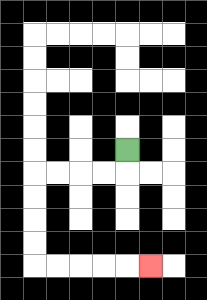{'start': '[5, 6]', 'end': '[6, 11]', 'path_directions': 'D,L,L,L,L,D,D,D,D,R,R,R,R,R', 'path_coordinates': '[[5, 6], [5, 7], [4, 7], [3, 7], [2, 7], [1, 7], [1, 8], [1, 9], [1, 10], [1, 11], [2, 11], [3, 11], [4, 11], [5, 11], [6, 11]]'}